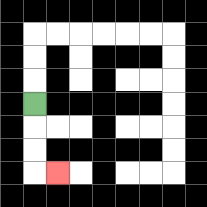{'start': '[1, 4]', 'end': '[2, 7]', 'path_directions': 'D,D,D,R', 'path_coordinates': '[[1, 4], [1, 5], [1, 6], [1, 7], [2, 7]]'}